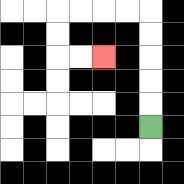{'start': '[6, 5]', 'end': '[4, 2]', 'path_directions': 'U,U,U,U,U,L,L,L,L,D,D,R,R', 'path_coordinates': '[[6, 5], [6, 4], [6, 3], [6, 2], [6, 1], [6, 0], [5, 0], [4, 0], [3, 0], [2, 0], [2, 1], [2, 2], [3, 2], [4, 2]]'}